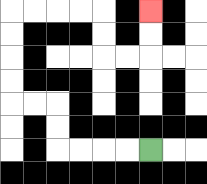{'start': '[6, 6]', 'end': '[6, 0]', 'path_directions': 'L,L,L,L,U,U,L,L,U,U,U,U,R,R,R,R,D,D,R,R,U,U', 'path_coordinates': '[[6, 6], [5, 6], [4, 6], [3, 6], [2, 6], [2, 5], [2, 4], [1, 4], [0, 4], [0, 3], [0, 2], [0, 1], [0, 0], [1, 0], [2, 0], [3, 0], [4, 0], [4, 1], [4, 2], [5, 2], [6, 2], [6, 1], [6, 0]]'}